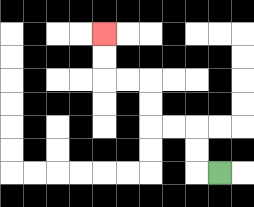{'start': '[9, 7]', 'end': '[4, 1]', 'path_directions': 'L,U,U,L,L,U,U,L,L,U,U', 'path_coordinates': '[[9, 7], [8, 7], [8, 6], [8, 5], [7, 5], [6, 5], [6, 4], [6, 3], [5, 3], [4, 3], [4, 2], [4, 1]]'}